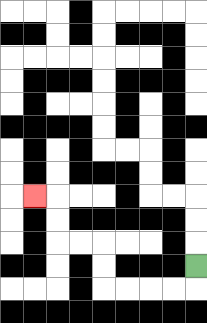{'start': '[8, 11]', 'end': '[1, 8]', 'path_directions': 'D,L,L,L,L,U,U,L,L,U,U,L', 'path_coordinates': '[[8, 11], [8, 12], [7, 12], [6, 12], [5, 12], [4, 12], [4, 11], [4, 10], [3, 10], [2, 10], [2, 9], [2, 8], [1, 8]]'}